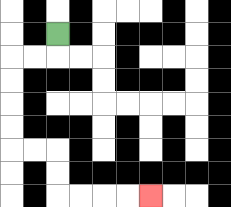{'start': '[2, 1]', 'end': '[6, 8]', 'path_directions': 'D,L,L,D,D,D,D,R,R,D,D,R,R,R,R', 'path_coordinates': '[[2, 1], [2, 2], [1, 2], [0, 2], [0, 3], [0, 4], [0, 5], [0, 6], [1, 6], [2, 6], [2, 7], [2, 8], [3, 8], [4, 8], [5, 8], [6, 8]]'}